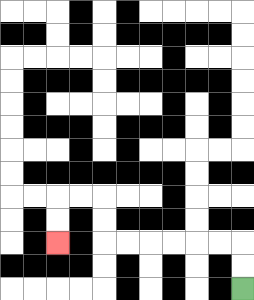{'start': '[10, 12]', 'end': '[2, 10]', 'path_directions': 'U,U,L,L,L,L,L,L,U,U,L,L,D,D', 'path_coordinates': '[[10, 12], [10, 11], [10, 10], [9, 10], [8, 10], [7, 10], [6, 10], [5, 10], [4, 10], [4, 9], [4, 8], [3, 8], [2, 8], [2, 9], [2, 10]]'}